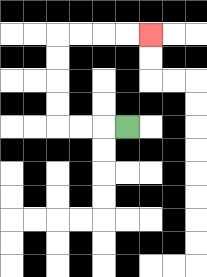{'start': '[5, 5]', 'end': '[6, 1]', 'path_directions': 'L,L,L,U,U,U,U,R,R,R,R', 'path_coordinates': '[[5, 5], [4, 5], [3, 5], [2, 5], [2, 4], [2, 3], [2, 2], [2, 1], [3, 1], [4, 1], [5, 1], [6, 1]]'}